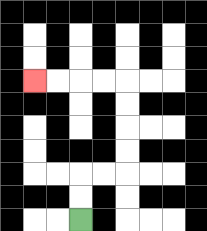{'start': '[3, 9]', 'end': '[1, 3]', 'path_directions': 'U,U,R,R,U,U,U,U,L,L,L,L', 'path_coordinates': '[[3, 9], [3, 8], [3, 7], [4, 7], [5, 7], [5, 6], [5, 5], [5, 4], [5, 3], [4, 3], [3, 3], [2, 3], [1, 3]]'}